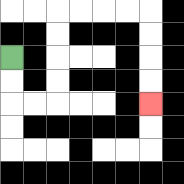{'start': '[0, 2]', 'end': '[6, 4]', 'path_directions': 'D,D,R,R,U,U,U,U,R,R,R,R,D,D,D,D', 'path_coordinates': '[[0, 2], [0, 3], [0, 4], [1, 4], [2, 4], [2, 3], [2, 2], [2, 1], [2, 0], [3, 0], [4, 0], [5, 0], [6, 0], [6, 1], [6, 2], [6, 3], [6, 4]]'}